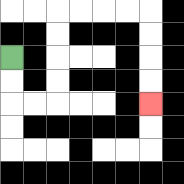{'start': '[0, 2]', 'end': '[6, 4]', 'path_directions': 'D,D,R,R,U,U,U,U,R,R,R,R,D,D,D,D', 'path_coordinates': '[[0, 2], [0, 3], [0, 4], [1, 4], [2, 4], [2, 3], [2, 2], [2, 1], [2, 0], [3, 0], [4, 0], [5, 0], [6, 0], [6, 1], [6, 2], [6, 3], [6, 4]]'}